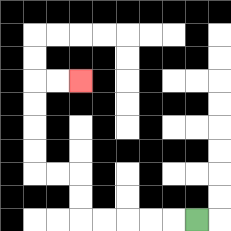{'start': '[8, 9]', 'end': '[3, 3]', 'path_directions': 'L,L,L,L,L,U,U,L,L,U,U,U,U,R,R', 'path_coordinates': '[[8, 9], [7, 9], [6, 9], [5, 9], [4, 9], [3, 9], [3, 8], [3, 7], [2, 7], [1, 7], [1, 6], [1, 5], [1, 4], [1, 3], [2, 3], [3, 3]]'}